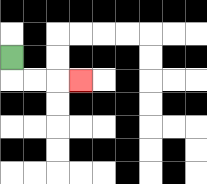{'start': '[0, 2]', 'end': '[3, 3]', 'path_directions': 'D,R,R,R', 'path_coordinates': '[[0, 2], [0, 3], [1, 3], [2, 3], [3, 3]]'}